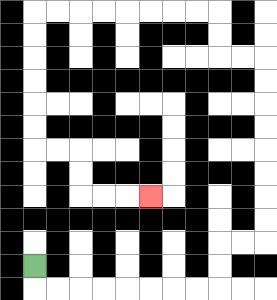{'start': '[1, 11]', 'end': '[6, 8]', 'path_directions': 'D,R,R,R,R,R,R,R,R,U,U,R,R,U,U,U,U,U,U,U,U,L,L,U,U,L,L,L,L,L,L,L,L,D,D,D,D,D,D,R,R,D,D,R,R,R', 'path_coordinates': '[[1, 11], [1, 12], [2, 12], [3, 12], [4, 12], [5, 12], [6, 12], [7, 12], [8, 12], [9, 12], [9, 11], [9, 10], [10, 10], [11, 10], [11, 9], [11, 8], [11, 7], [11, 6], [11, 5], [11, 4], [11, 3], [11, 2], [10, 2], [9, 2], [9, 1], [9, 0], [8, 0], [7, 0], [6, 0], [5, 0], [4, 0], [3, 0], [2, 0], [1, 0], [1, 1], [1, 2], [1, 3], [1, 4], [1, 5], [1, 6], [2, 6], [3, 6], [3, 7], [3, 8], [4, 8], [5, 8], [6, 8]]'}